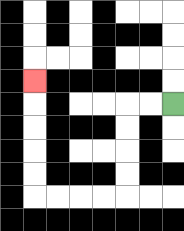{'start': '[7, 4]', 'end': '[1, 3]', 'path_directions': 'L,L,D,D,D,D,L,L,L,L,U,U,U,U,U', 'path_coordinates': '[[7, 4], [6, 4], [5, 4], [5, 5], [5, 6], [5, 7], [5, 8], [4, 8], [3, 8], [2, 8], [1, 8], [1, 7], [1, 6], [1, 5], [1, 4], [1, 3]]'}